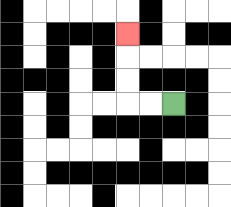{'start': '[7, 4]', 'end': '[5, 1]', 'path_directions': 'L,L,U,U,U', 'path_coordinates': '[[7, 4], [6, 4], [5, 4], [5, 3], [5, 2], [5, 1]]'}